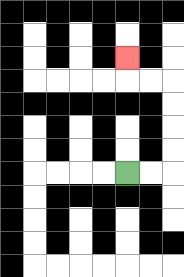{'start': '[5, 7]', 'end': '[5, 2]', 'path_directions': 'R,R,U,U,U,U,L,L,U', 'path_coordinates': '[[5, 7], [6, 7], [7, 7], [7, 6], [7, 5], [7, 4], [7, 3], [6, 3], [5, 3], [5, 2]]'}